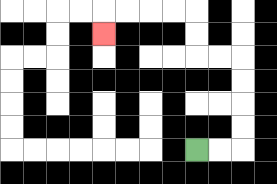{'start': '[8, 6]', 'end': '[4, 1]', 'path_directions': 'R,R,U,U,U,U,L,L,U,U,L,L,L,L,D', 'path_coordinates': '[[8, 6], [9, 6], [10, 6], [10, 5], [10, 4], [10, 3], [10, 2], [9, 2], [8, 2], [8, 1], [8, 0], [7, 0], [6, 0], [5, 0], [4, 0], [4, 1]]'}